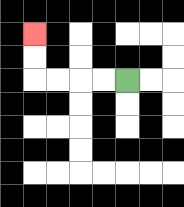{'start': '[5, 3]', 'end': '[1, 1]', 'path_directions': 'L,L,L,L,U,U', 'path_coordinates': '[[5, 3], [4, 3], [3, 3], [2, 3], [1, 3], [1, 2], [1, 1]]'}